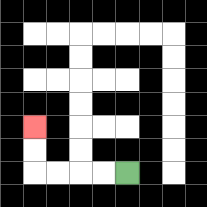{'start': '[5, 7]', 'end': '[1, 5]', 'path_directions': 'L,L,L,L,U,U', 'path_coordinates': '[[5, 7], [4, 7], [3, 7], [2, 7], [1, 7], [1, 6], [1, 5]]'}